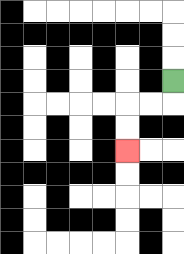{'start': '[7, 3]', 'end': '[5, 6]', 'path_directions': 'D,L,L,D,D', 'path_coordinates': '[[7, 3], [7, 4], [6, 4], [5, 4], [5, 5], [5, 6]]'}